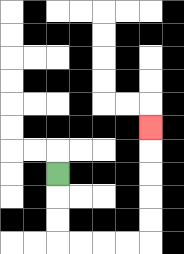{'start': '[2, 7]', 'end': '[6, 5]', 'path_directions': 'D,D,D,R,R,R,R,U,U,U,U,U', 'path_coordinates': '[[2, 7], [2, 8], [2, 9], [2, 10], [3, 10], [4, 10], [5, 10], [6, 10], [6, 9], [6, 8], [6, 7], [6, 6], [6, 5]]'}